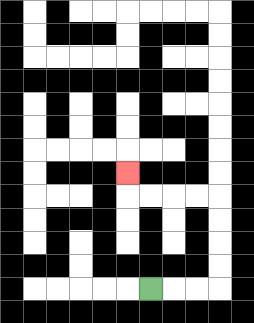{'start': '[6, 12]', 'end': '[5, 7]', 'path_directions': 'R,R,R,U,U,U,U,L,L,L,L,U', 'path_coordinates': '[[6, 12], [7, 12], [8, 12], [9, 12], [9, 11], [9, 10], [9, 9], [9, 8], [8, 8], [7, 8], [6, 8], [5, 8], [5, 7]]'}